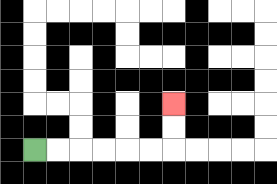{'start': '[1, 6]', 'end': '[7, 4]', 'path_directions': 'R,R,R,R,R,R,U,U', 'path_coordinates': '[[1, 6], [2, 6], [3, 6], [4, 6], [5, 6], [6, 6], [7, 6], [7, 5], [7, 4]]'}